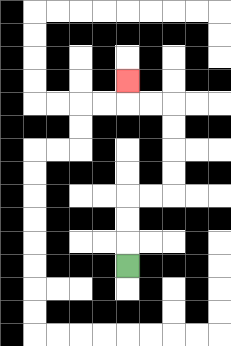{'start': '[5, 11]', 'end': '[5, 3]', 'path_directions': 'U,U,U,R,R,U,U,U,U,L,L,U', 'path_coordinates': '[[5, 11], [5, 10], [5, 9], [5, 8], [6, 8], [7, 8], [7, 7], [7, 6], [7, 5], [7, 4], [6, 4], [5, 4], [5, 3]]'}